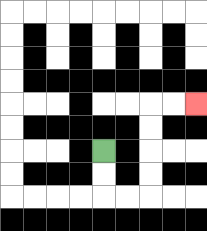{'start': '[4, 6]', 'end': '[8, 4]', 'path_directions': 'D,D,R,R,U,U,U,U,R,R', 'path_coordinates': '[[4, 6], [4, 7], [4, 8], [5, 8], [6, 8], [6, 7], [6, 6], [6, 5], [6, 4], [7, 4], [8, 4]]'}